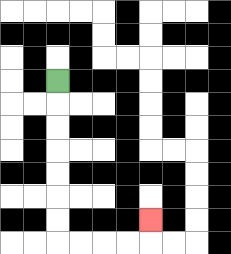{'start': '[2, 3]', 'end': '[6, 9]', 'path_directions': 'D,D,D,D,D,D,D,R,R,R,R,U', 'path_coordinates': '[[2, 3], [2, 4], [2, 5], [2, 6], [2, 7], [2, 8], [2, 9], [2, 10], [3, 10], [4, 10], [5, 10], [6, 10], [6, 9]]'}